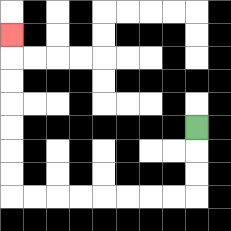{'start': '[8, 5]', 'end': '[0, 1]', 'path_directions': 'D,D,D,L,L,L,L,L,L,L,L,U,U,U,U,U,U,U', 'path_coordinates': '[[8, 5], [8, 6], [8, 7], [8, 8], [7, 8], [6, 8], [5, 8], [4, 8], [3, 8], [2, 8], [1, 8], [0, 8], [0, 7], [0, 6], [0, 5], [0, 4], [0, 3], [0, 2], [0, 1]]'}